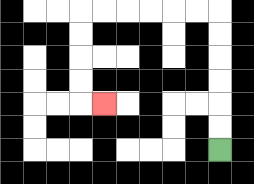{'start': '[9, 6]', 'end': '[4, 4]', 'path_directions': 'U,U,U,U,U,U,L,L,L,L,L,L,D,D,D,D,R', 'path_coordinates': '[[9, 6], [9, 5], [9, 4], [9, 3], [9, 2], [9, 1], [9, 0], [8, 0], [7, 0], [6, 0], [5, 0], [4, 0], [3, 0], [3, 1], [3, 2], [3, 3], [3, 4], [4, 4]]'}